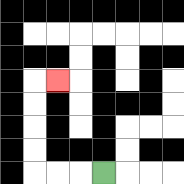{'start': '[4, 7]', 'end': '[2, 3]', 'path_directions': 'L,L,L,U,U,U,U,R', 'path_coordinates': '[[4, 7], [3, 7], [2, 7], [1, 7], [1, 6], [1, 5], [1, 4], [1, 3], [2, 3]]'}